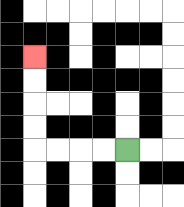{'start': '[5, 6]', 'end': '[1, 2]', 'path_directions': 'L,L,L,L,U,U,U,U', 'path_coordinates': '[[5, 6], [4, 6], [3, 6], [2, 6], [1, 6], [1, 5], [1, 4], [1, 3], [1, 2]]'}